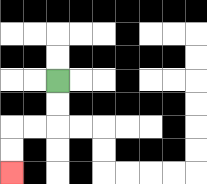{'start': '[2, 3]', 'end': '[0, 7]', 'path_directions': 'D,D,L,L,D,D', 'path_coordinates': '[[2, 3], [2, 4], [2, 5], [1, 5], [0, 5], [0, 6], [0, 7]]'}